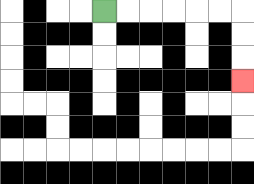{'start': '[4, 0]', 'end': '[10, 3]', 'path_directions': 'R,R,R,R,R,R,D,D,D', 'path_coordinates': '[[4, 0], [5, 0], [6, 0], [7, 0], [8, 0], [9, 0], [10, 0], [10, 1], [10, 2], [10, 3]]'}